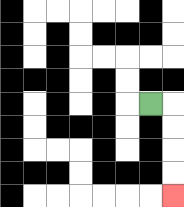{'start': '[6, 4]', 'end': '[7, 8]', 'path_directions': 'R,D,D,D,D', 'path_coordinates': '[[6, 4], [7, 4], [7, 5], [7, 6], [7, 7], [7, 8]]'}